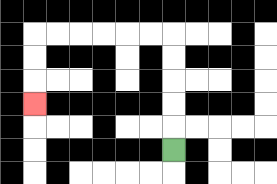{'start': '[7, 6]', 'end': '[1, 4]', 'path_directions': 'U,U,U,U,U,L,L,L,L,L,L,D,D,D', 'path_coordinates': '[[7, 6], [7, 5], [7, 4], [7, 3], [7, 2], [7, 1], [6, 1], [5, 1], [4, 1], [3, 1], [2, 1], [1, 1], [1, 2], [1, 3], [1, 4]]'}